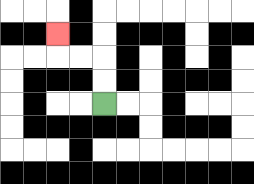{'start': '[4, 4]', 'end': '[2, 1]', 'path_directions': 'U,U,L,L,U', 'path_coordinates': '[[4, 4], [4, 3], [4, 2], [3, 2], [2, 2], [2, 1]]'}